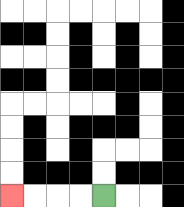{'start': '[4, 8]', 'end': '[0, 8]', 'path_directions': 'L,L,L,L', 'path_coordinates': '[[4, 8], [3, 8], [2, 8], [1, 8], [0, 8]]'}